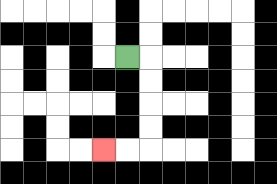{'start': '[5, 2]', 'end': '[4, 6]', 'path_directions': 'R,D,D,D,D,L,L', 'path_coordinates': '[[5, 2], [6, 2], [6, 3], [6, 4], [6, 5], [6, 6], [5, 6], [4, 6]]'}